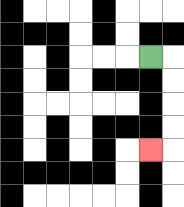{'start': '[6, 2]', 'end': '[6, 6]', 'path_directions': 'R,D,D,D,D,L', 'path_coordinates': '[[6, 2], [7, 2], [7, 3], [7, 4], [7, 5], [7, 6], [6, 6]]'}